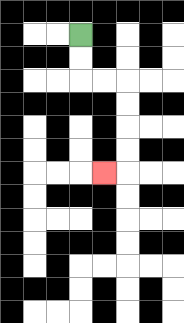{'start': '[3, 1]', 'end': '[4, 7]', 'path_directions': 'D,D,R,R,D,D,D,D,L', 'path_coordinates': '[[3, 1], [3, 2], [3, 3], [4, 3], [5, 3], [5, 4], [5, 5], [5, 6], [5, 7], [4, 7]]'}